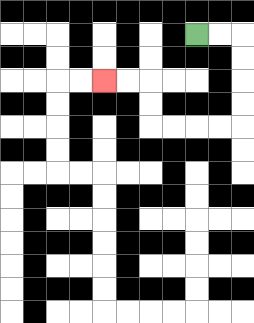{'start': '[8, 1]', 'end': '[4, 3]', 'path_directions': 'R,R,D,D,D,D,L,L,L,L,U,U,L,L', 'path_coordinates': '[[8, 1], [9, 1], [10, 1], [10, 2], [10, 3], [10, 4], [10, 5], [9, 5], [8, 5], [7, 5], [6, 5], [6, 4], [6, 3], [5, 3], [4, 3]]'}